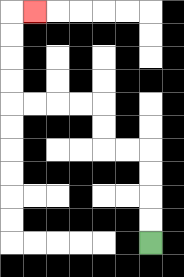{'start': '[6, 10]', 'end': '[1, 0]', 'path_directions': 'U,U,U,U,L,L,U,U,L,L,L,L,U,U,U,U,R', 'path_coordinates': '[[6, 10], [6, 9], [6, 8], [6, 7], [6, 6], [5, 6], [4, 6], [4, 5], [4, 4], [3, 4], [2, 4], [1, 4], [0, 4], [0, 3], [0, 2], [0, 1], [0, 0], [1, 0]]'}